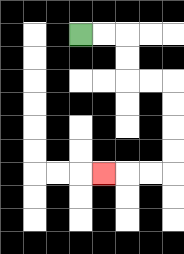{'start': '[3, 1]', 'end': '[4, 7]', 'path_directions': 'R,R,D,D,R,R,D,D,D,D,L,L,L', 'path_coordinates': '[[3, 1], [4, 1], [5, 1], [5, 2], [5, 3], [6, 3], [7, 3], [7, 4], [7, 5], [7, 6], [7, 7], [6, 7], [5, 7], [4, 7]]'}